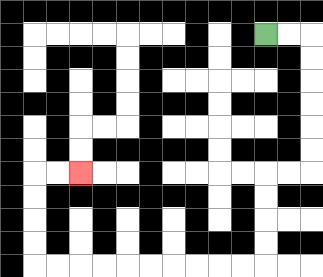{'start': '[11, 1]', 'end': '[3, 7]', 'path_directions': 'R,R,D,D,D,D,D,D,L,L,D,D,D,D,L,L,L,L,L,L,L,L,L,L,U,U,U,U,R,R', 'path_coordinates': '[[11, 1], [12, 1], [13, 1], [13, 2], [13, 3], [13, 4], [13, 5], [13, 6], [13, 7], [12, 7], [11, 7], [11, 8], [11, 9], [11, 10], [11, 11], [10, 11], [9, 11], [8, 11], [7, 11], [6, 11], [5, 11], [4, 11], [3, 11], [2, 11], [1, 11], [1, 10], [1, 9], [1, 8], [1, 7], [2, 7], [3, 7]]'}